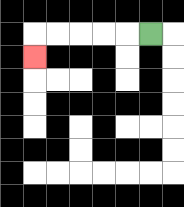{'start': '[6, 1]', 'end': '[1, 2]', 'path_directions': 'L,L,L,L,L,D', 'path_coordinates': '[[6, 1], [5, 1], [4, 1], [3, 1], [2, 1], [1, 1], [1, 2]]'}